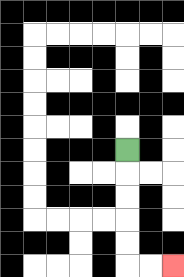{'start': '[5, 6]', 'end': '[7, 11]', 'path_directions': 'D,D,D,D,D,R,R', 'path_coordinates': '[[5, 6], [5, 7], [5, 8], [5, 9], [5, 10], [5, 11], [6, 11], [7, 11]]'}